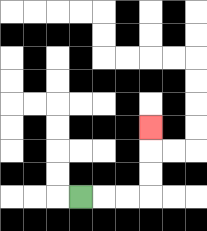{'start': '[3, 8]', 'end': '[6, 5]', 'path_directions': 'R,R,R,U,U,U', 'path_coordinates': '[[3, 8], [4, 8], [5, 8], [6, 8], [6, 7], [6, 6], [6, 5]]'}